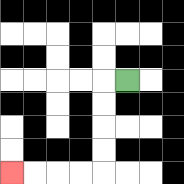{'start': '[5, 3]', 'end': '[0, 7]', 'path_directions': 'L,D,D,D,D,L,L,L,L', 'path_coordinates': '[[5, 3], [4, 3], [4, 4], [4, 5], [4, 6], [4, 7], [3, 7], [2, 7], [1, 7], [0, 7]]'}